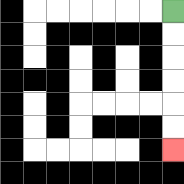{'start': '[7, 0]', 'end': '[7, 6]', 'path_directions': 'D,D,D,D,D,D', 'path_coordinates': '[[7, 0], [7, 1], [7, 2], [7, 3], [7, 4], [7, 5], [7, 6]]'}